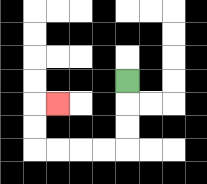{'start': '[5, 3]', 'end': '[2, 4]', 'path_directions': 'D,D,D,L,L,L,L,U,U,R', 'path_coordinates': '[[5, 3], [5, 4], [5, 5], [5, 6], [4, 6], [3, 6], [2, 6], [1, 6], [1, 5], [1, 4], [2, 4]]'}